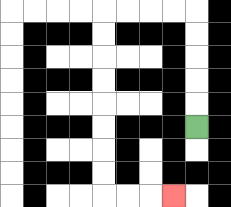{'start': '[8, 5]', 'end': '[7, 8]', 'path_directions': 'U,U,U,U,U,L,L,L,L,D,D,D,D,D,D,D,D,R,R,R', 'path_coordinates': '[[8, 5], [8, 4], [8, 3], [8, 2], [8, 1], [8, 0], [7, 0], [6, 0], [5, 0], [4, 0], [4, 1], [4, 2], [4, 3], [4, 4], [4, 5], [4, 6], [4, 7], [4, 8], [5, 8], [6, 8], [7, 8]]'}